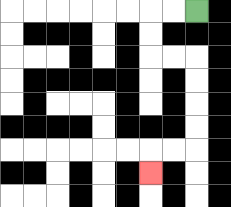{'start': '[8, 0]', 'end': '[6, 7]', 'path_directions': 'L,L,D,D,R,R,D,D,D,D,L,L,D', 'path_coordinates': '[[8, 0], [7, 0], [6, 0], [6, 1], [6, 2], [7, 2], [8, 2], [8, 3], [8, 4], [8, 5], [8, 6], [7, 6], [6, 6], [6, 7]]'}